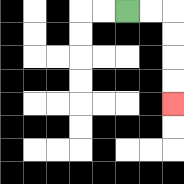{'start': '[5, 0]', 'end': '[7, 4]', 'path_directions': 'R,R,D,D,D,D', 'path_coordinates': '[[5, 0], [6, 0], [7, 0], [7, 1], [7, 2], [7, 3], [7, 4]]'}